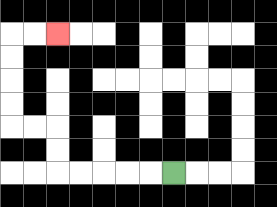{'start': '[7, 7]', 'end': '[2, 1]', 'path_directions': 'L,L,L,L,L,U,U,L,L,U,U,U,U,R,R', 'path_coordinates': '[[7, 7], [6, 7], [5, 7], [4, 7], [3, 7], [2, 7], [2, 6], [2, 5], [1, 5], [0, 5], [0, 4], [0, 3], [0, 2], [0, 1], [1, 1], [2, 1]]'}